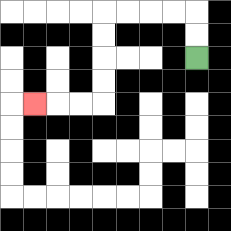{'start': '[8, 2]', 'end': '[1, 4]', 'path_directions': 'U,U,L,L,L,L,D,D,D,D,L,L,L', 'path_coordinates': '[[8, 2], [8, 1], [8, 0], [7, 0], [6, 0], [5, 0], [4, 0], [4, 1], [4, 2], [4, 3], [4, 4], [3, 4], [2, 4], [1, 4]]'}